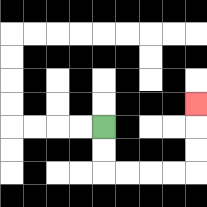{'start': '[4, 5]', 'end': '[8, 4]', 'path_directions': 'D,D,R,R,R,R,U,U,U', 'path_coordinates': '[[4, 5], [4, 6], [4, 7], [5, 7], [6, 7], [7, 7], [8, 7], [8, 6], [8, 5], [8, 4]]'}